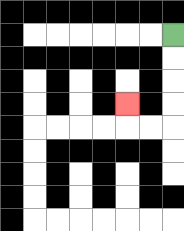{'start': '[7, 1]', 'end': '[5, 4]', 'path_directions': 'D,D,D,D,L,L,U', 'path_coordinates': '[[7, 1], [7, 2], [7, 3], [7, 4], [7, 5], [6, 5], [5, 5], [5, 4]]'}